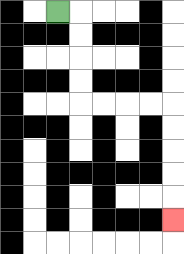{'start': '[2, 0]', 'end': '[7, 9]', 'path_directions': 'R,D,D,D,D,R,R,R,R,D,D,D,D,D', 'path_coordinates': '[[2, 0], [3, 0], [3, 1], [3, 2], [3, 3], [3, 4], [4, 4], [5, 4], [6, 4], [7, 4], [7, 5], [7, 6], [7, 7], [7, 8], [7, 9]]'}